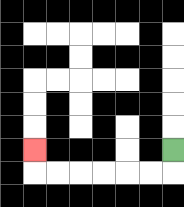{'start': '[7, 6]', 'end': '[1, 6]', 'path_directions': 'D,L,L,L,L,L,L,U', 'path_coordinates': '[[7, 6], [7, 7], [6, 7], [5, 7], [4, 7], [3, 7], [2, 7], [1, 7], [1, 6]]'}